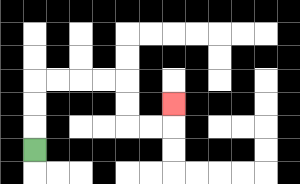{'start': '[1, 6]', 'end': '[7, 4]', 'path_directions': 'U,U,U,R,R,R,R,D,D,R,R,U', 'path_coordinates': '[[1, 6], [1, 5], [1, 4], [1, 3], [2, 3], [3, 3], [4, 3], [5, 3], [5, 4], [5, 5], [6, 5], [7, 5], [7, 4]]'}